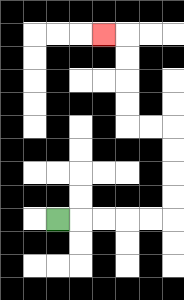{'start': '[2, 9]', 'end': '[4, 1]', 'path_directions': 'R,R,R,R,R,U,U,U,U,L,L,U,U,U,U,L', 'path_coordinates': '[[2, 9], [3, 9], [4, 9], [5, 9], [6, 9], [7, 9], [7, 8], [7, 7], [7, 6], [7, 5], [6, 5], [5, 5], [5, 4], [5, 3], [5, 2], [5, 1], [4, 1]]'}